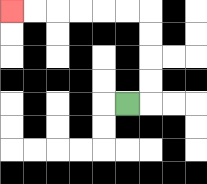{'start': '[5, 4]', 'end': '[0, 0]', 'path_directions': 'R,U,U,U,U,L,L,L,L,L,L', 'path_coordinates': '[[5, 4], [6, 4], [6, 3], [6, 2], [6, 1], [6, 0], [5, 0], [4, 0], [3, 0], [2, 0], [1, 0], [0, 0]]'}